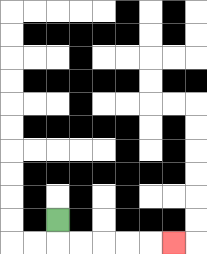{'start': '[2, 9]', 'end': '[7, 10]', 'path_directions': 'D,R,R,R,R,R', 'path_coordinates': '[[2, 9], [2, 10], [3, 10], [4, 10], [5, 10], [6, 10], [7, 10]]'}